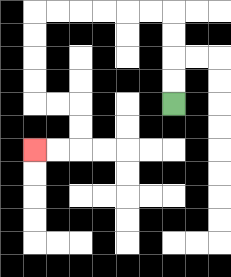{'start': '[7, 4]', 'end': '[1, 6]', 'path_directions': 'U,U,U,U,L,L,L,L,L,L,D,D,D,D,R,R,D,D,L,L', 'path_coordinates': '[[7, 4], [7, 3], [7, 2], [7, 1], [7, 0], [6, 0], [5, 0], [4, 0], [3, 0], [2, 0], [1, 0], [1, 1], [1, 2], [1, 3], [1, 4], [2, 4], [3, 4], [3, 5], [3, 6], [2, 6], [1, 6]]'}